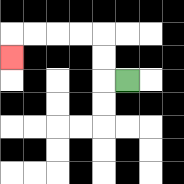{'start': '[5, 3]', 'end': '[0, 2]', 'path_directions': 'L,U,U,L,L,L,L,D', 'path_coordinates': '[[5, 3], [4, 3], [4, 2], [4, 1], [3, 1], [2, 1], [1, 1], [0, 1], [0, 2]]'}